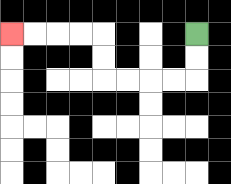{'start': '[8, 1]', 'end': '[0, 1]', 'path_directions': 'D,D,L,L,L,L,U,U,L,L,L,L', 'path_coordinates': '[[8, 1], [8, 2], [8, 3], [7, 3], [6, 3], [5, 3], [4, 3], [4, 2], [4, 1], [3, 1], [2, 1], [1, 1], [0, 1]]'}